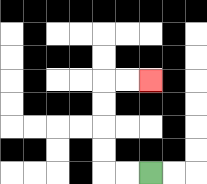{'start': '[6, 7]', 'end': '[6, 3]', 'path_directions': 'L,L,U,U,U,U,R,R', 'path_coordinates': '[[6, 7], [5, 7], [4, 7], [4, 6], [4, 5], [4, 4], [4, 3], [5, 3], [6, 3]]'}